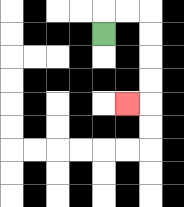{'start': '[4, 1]', 'end': '[5, 4]', 'path_directions': 'U,R,R,D,D,D,D,L', 'path_coordinates': '[[4, 1], [4, 0], [5, 0], [6, 0], [6, 1], [6, 2], [6, 3], [6, 4], [5, 4]]'}